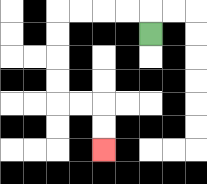{'start': '[6, 1]', 'end': '[4, 6]', 'path_directions': 'U,L,L,L,L,D,D,D,D,R,R,D,D', 'path_coordinates': '[[6, 1], [6, 0], [5, 0], [4, 0], [3, 0], [2, 0], [2, 1], [2, 2], [2, 3], [2, 4], [3, 4], [4, 4], [4, 5], [4, 6]]'}